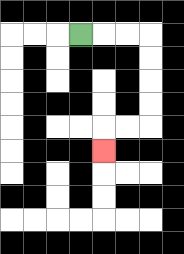{'start': '[3, 1]', 'end': '[4, 6]', 'path_directions': 'R,R,R,D,D,D,D,L,L,D', 'path_coordinates': '[[3, 1], [4, 1], [5, 1], [6, 1], [6, 2], [6, 3], [6, 4], [6, 5], [5, 5], [4, 5], [4, 6]]'}